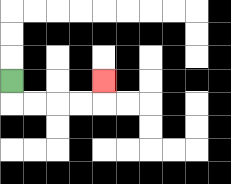{'start': '[0, 3]', 'end': '[4, 3]', 'path_directions': 'D,R,R,R,R,U', 'path_coordinates': '[[0, 3], [0, 4], [1, 4], [2, 4], [3, 4], [4, 4], [4, 3]]'}